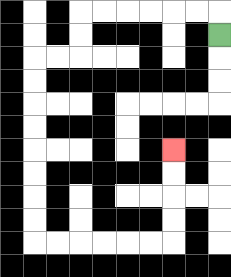{'start': '[9, 1]', 'end': '[7, 6]', 'path_directions': 'U,L,L,L,L,L,L,D,D,L,L,D,D,D,D,D,D,D,D,R,R,R,R,R,R,U,U,U,U', 'path_coordinates': '[[9, 1], [9, 0], [8, 0], [7, 0], [6, 0], [5, 0], [4, 0], [3, 0], [3, 1], [3, 2], [2, 2], [1, 2], [1, 3], [1, 4], [1, 5], [1, 6], [1, 7], [1, 8], [1, 9], [1, 10], [2, 10], [3, 10], [4, 10], [5, 10], [6, 10], [7, 10], [7, 9], [7, 8], [7, 7], [7, 6]]'}